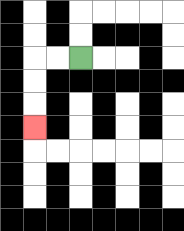{'start': '[3, 2]', 'end': '[1, 5]', 'path_directions': 'L,L,D,D,D', 'path_coordinates': '[[3, 2], [2, 2], [1, 2], [1, 3], [1, 4], [1, 5]]'}